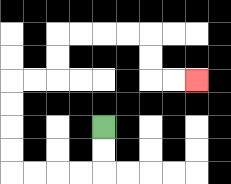{'start': '[4, 5]', 'end': '[8, 3]', 'path_directions': 'D,D,L,L,L,L,U,U,U,U,R,R,U,U,R,R,R,R,D,D,R,R', 'path_coordinates': '[[4, 5], [4, 6], [4, 7], [3, 7], [2, 7], [1, 7], [0, 7], [0, 6], [0, 5], [0, 4], [0, 3], [1, 3], [2, 3], [2, 2], [2, 1], [3, 1], [4, 1], [5, 1], [6, 1], [6, 2], [6, 3], [7, 3], [8, 3]]'}